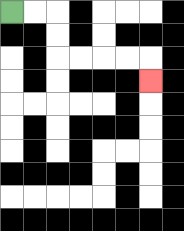{'start': '[0, 0]', 'end': '[6, 3]', 'path_directions': 'R,R,D,D,R,R,R,R,D', 'path_coordinates': '[[0, 0], [1, 0], [2, 0], [2, 1], [2, 2], [3, 2], [4, 2], [5, 2], [6, 2], [6, 3]]'}